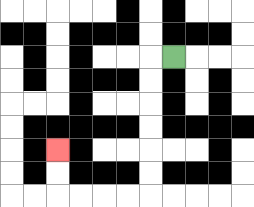{'start': '[7, 2]', 'end': '[2, 6]', 'path_directions': 'L,D,D,D,D,D,D,L,L,L,L,U,U', 'path_coordinates': '[[7, 2], [6, 2], [6, 3], [6, 4], [6, 5], [6, 6], [6, 7], [6, 8], [5, 8], [4, 8], [3, 8], [2, 8], [2, 7], [2, 6]]'}